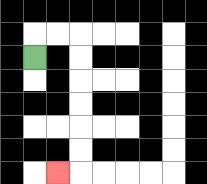{'start': '[1, 2]', 'end': '[2, 7]', 'path_directions': 'U,R,R,D,D,D,D,D,D,L', 'path_coordinates': '[[1, 2], [1, 1], [2, 1], [3, 1], [3, 2], [3, 3], [3, 4], [3, 5], [3, 6], [3, 7], [2, 7]]'}